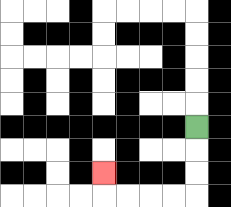{'start': '[8, 5]', 'end': '[4, 7]', 'path_directions': 'D,D,D,L,L,L,L,U', 'path_coordinates': '[[8, 5], [8, 6], [8, 7], [8, 8], [7, 8], [6, 8], [5, 8], [4, 8], [4, 7]]'}